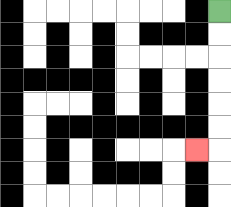{'start': '[9, 0]', 'end': '[8, 6]', 'path_directions': 'D,D,D,D,D,D,L', 'path_coordinates': '[[9, 0], [9, 1], [9, 2], [9, 3], [9, 4], [9, 5], [9, 6], [8, 6]]'}